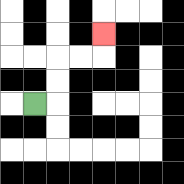{'start': '[1, 4]', 'end': '[4, 1]', 'path_directions': 'R,U,U,R,R,U', 'path_coordinates': '[[1, 4], [2, 4], [2, 3], [2, 2], [3, 2], [4, 2], [4, 1]]'}